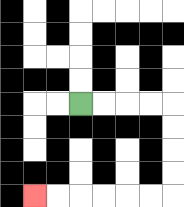{'start': '[3, 4]', 'end': '[1, 8]', 'path_directions': 'R,R,R,R,D,D,D,D,L,L,L,L,L,L', 'path_coordinates': '[[3, 4], [4, 4], [5, 4], [6, 4], [7, 4], [7, 5], [7, 6], [7, 7], [7, 8], [6, 8], [5, 8], [4, 8], [3, 8], [2, 8], [1, 8]]'}